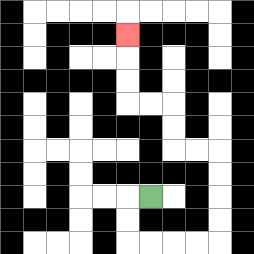{'start': '[6, 8]', 'end': '[5, 1]', 'path_directions': 'L,D,D,R,R,R,R,U,U,U,U,L,L,U,U,L,L,U,U,U', 'path_coordinates': '[[6, 8], [5, 8], [5, 9], [5, 10], [6, 10], [7, 10], [8, 10], [9, 10], [9, 9], [9, 8], [9, 7], [9, 6], [8, 6], [7, 6], [7, 5], [7, 4], [6, 4], [5, 4], [5, 3], [5, 2], [5, 1]]'}